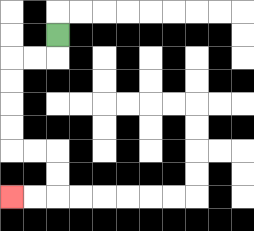{'start': '[2, 1]', 'end': '[0, 8]', 'path_directions': 'D,L,L,D,D,D,D,R,R,D,D,L,L', 'path_coordinates': '[[2, 1], [2, 2], [1, 2], [0, 2], [0, 3], [0, 4], [0, 5], [0, 6], [1, 6], [2, 6], [2, 7], [2, 8], [1, 8], [0, 8]]'}